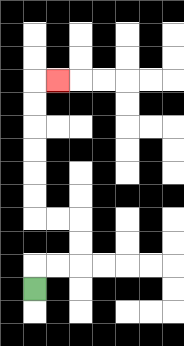{'start': '[1, 12]', 'end': '[2, 3]', 'path_directions': 'U,R,R,U,U,L,L,U,U,U,U,U,U,R', 'path_coordinates': '[[1, 12], [1, 11], [2, 11], [3, 11], [3, 10], [3, 9], [2, 9], [1, 9], [1, 8], [1, 7], [1, 6], [1, 5], [1, 4], [1, 3], [2, 3]]'}